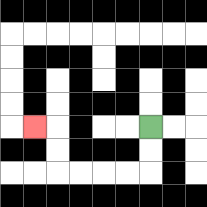{'start': '[6, 5]', 'end': '[1, 5]', 'path_directions': 'D,D,L,L,L,L,U,U,L', 'path_coordinates': '[[6, 5], [6, 6], [6, 7], [5, 7], [4, 7], [3, 7], [2, 7], [2, 6], [2, 5], [1, 5]]'}